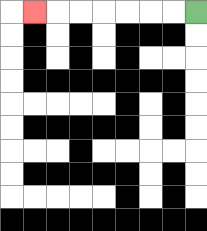{'start': '[8, 0]', 'end': '[1, 0]', 'path_directions': 'L,L,L,L,L,L,L', 'path_coordinates': '[[8, 0], [7, 0], [6, 0], [5, 0], [4, 0], [3, 0], [2, 0], [1, 0]]'}